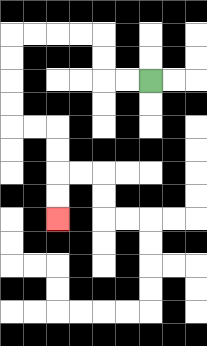{'start': '[6, 3]', 'end': '[2, 9]', 'path_directions': 'L,L,U,U,L,L,L,L,D,D,D,D,R,R,D,D,D,D', 'path_coordinates': '[[6, 3], [5, 3], [4, 3], [4, 2], [4, 1], [3, 1], [2, 1], [1, 1], [0, 1], [0, 2], [0, 3], [0, 4], [0, 5], [1, 5], [2, 5], [2, 6], [2, 7], [2, 8], [2, 9]]'}